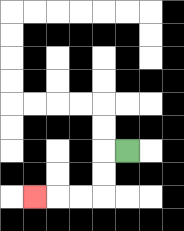{'start': '[5, 6]', 'end': '[1, 8]', 'path_directions': 'L,D,D,L,L,L', 'path_coordinates': '[[5, 6], [4, 6], [4, 7], [4, 8], [3, 8], [2, 8], [1, 8]]'}